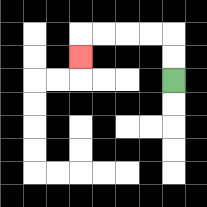{'start': '[7, 3]', 'end': '[3, 2]', 'path_directions': 'U,U,L,L,L,L,D', 'path_coordinates': '[[7, 3], [7, 2], [7, 1], [6, 1], [5, 1], [4, 1], [3, 1], [3, 2]]'}